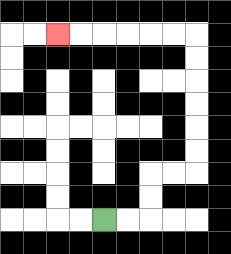{'start': '[4, 9]', 'end': '[2, 1]', 'path_directions': 'R,R,U,U,R,R,U,U,U,U,U,U,L,L,L,L,L,L', 'path_coordinates': '[[4, 9], [5, 9], [6, 9], [6, 8], [6, 7], [7, 7], [8, 7], [8, 6], [8, 5], [8, 4], [8, 3], [8, 2], [8, 1], [7, 1], [6, 1], [5, 1], [4, 1], [3, 1], [2, 1]]'}